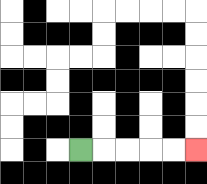{'start': '[3, 6]', 'end': '[8, 6]', 'path_directions': 'R,R,R,R,R', 'path_coordinates': '[[3, 6], [4, 6], [5, 6], [6, 6], [7, 6], [8, 6]]'}